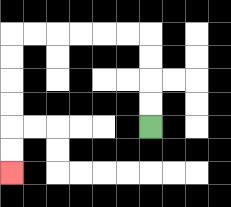{'start': '[6, 5]', 'end': '[0, 7]', 'path_directions': 'U,U,U,U,L,L,L,L,L,L,D,D,D,D,D,D', 'path_coordinates': '[[6, 5], [6, 4], [6, 3], [6, 2], [6, 1], [5, 1], [4, 1], [3, 1], [2, 1], [1, 1], [0, 1], [0, 2], [0, 3], [0, 4], [0, 5], [0, 6], [0, 7]]'}